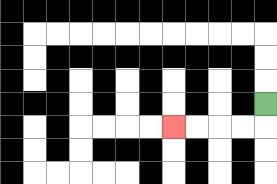{'start': '[11, 4]', 'end': '[7, 5]', 'path_directions': 'D,L,L,L,L', 'path_coordinates': '[[11, 4], [11, 5], [10, 5], [9, 5], [8, 5], [7, 5]]'}